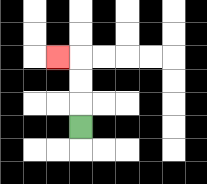{'start': '[3, 5]', 'end': '[2, 2]', 'path_directions': 'U,U,U,L', 'path_coordinates': '[[3, 5], [3, 4], [3, 3], [3, 2], [2, 2]]'}